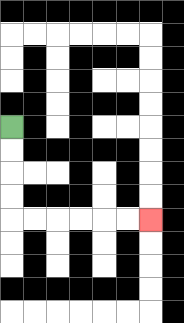{'start': '[0, 5]', 'end': '[6, 9]', 'path_directions': 'D,D,D,D,R,R,R,R,R,R', 'path_coordinates': '[[0, 5], [0, 6], [0, 7], [0, 8], [0, 9], [1, 9], [2, 9], [3, 9], [4, 9], [5, 9], [6, 9]]'}